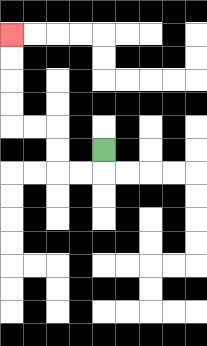{'start': '[4, 6]', 'end': '[0, 1]', 'path_directions': 'D,L,L,U,U,L,L,U,U,U,U', 'path_coordinates': '[[4, 6], [4, 7], [3, 7], [2, 7], [2, 6], [2, 5], [1, 5], [0, 5], [0, 4], [0, 3], [0, 2], [0, 1]]'}